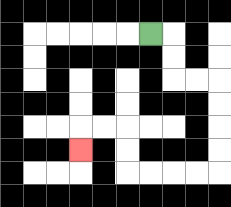{'start': '[6, 1]', 'end': '[3, 6]', 'path_directions': 'R,D,D,R,R,D,D,D,D,L,L,L,L,U,U,L,L,D', 'path_coordinates': '[[6, 1], [7, 1], [7, 2], [7, 3], [8, 3], [9, 3], [9, 4], [9, 5], [9, 6], [9, 7], [8, 7], [7, 7], [6, 7], [5, 7], [5, 6], [5, 5], [4, 5], [3, 5], [3, 6]]'}